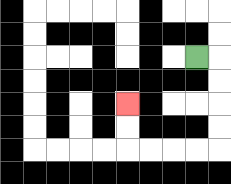{'start': '[8, 2]', 'end': '[5, 4]', 'path_directions': 'R,D,D,D,D,L,L,L,L,U,U', 'path_coordinates': '[[8, 2], [9, 2], [9, 3], [9, 4], [9, 5], [9, 6], [8, 6], [7, 6], [6, 6], [5, 6], [5, 5], [5, 4]]'}